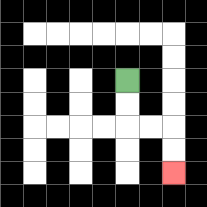{'start': '[5, 3]', 'end': '[7, 7]', 'path_directions': 'D,D,R,R,D,D', 'path_coordinates': '[[5, 3], [5, 4], [5, 5], [6, 5], [7, 5], [7, 6], [7, 7]]'}